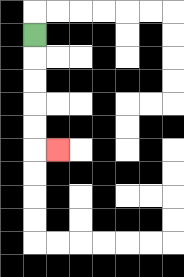{'start': '[1, 1]', 'end': '[2, 6]', 'path_directions': 'D,D,D,D,D,R', 'path_coordinates': '[[1, 1], [1, 2], [1, 3], [1, 4], [1, 5], [1, 6], [2, 6]]'}